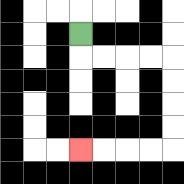{'start': '[3, 1]', 'end': '[3, 6]', 'path_directions': 'D,R,R,R,R,D,D,D,D,L,L,L,L', 'path_coordinates': '[[3, 1], [3, 2], [4, 2], [5, 2], [6, 2], [7, 2], [7, 3], [7, 4], [7, 5], [7, 6], [6, 6], [5, 6], [4, 6], [3, 6]]'}